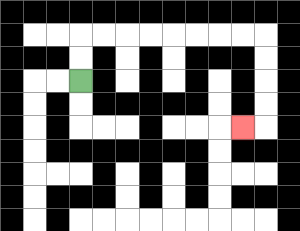{'start': '[3, 3]', 'end': '[10, 5]', 'path_directions': 'U,U,R,R,R,R,R,R,R,R,D,D,D,D,L', 'path_coordinates': '[[3, 3], [3, 2], [3, 1], [4, 1], [5, 1], [6, 1], [7, 1], [8, 1], [9, 1], [10, 1], [11, 1], [11, 2], [11, 3], [11, 4], [11, 5], [10, 5]]'}